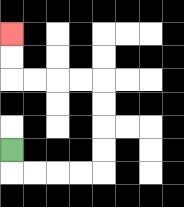{'start': '[0, 6]', 'end': '[0, 1]', 'path_directions': 'D,R,R,R,R,U,U,U,U,L,L,L,L,U,U', 'path_coordinates': '[[0, 6], [0, 7], [1, 7], [2, 7], [3, 7], [4, 7], [4, 6], [4, 5], [4, 4], [4, 3], [3, 3], [2, 3], [1, 3], [0, 3], [0, 2], [0, 1]]'}